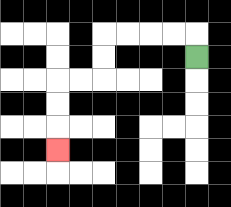{'start': '[8, 2]', 'end': '[2, 6]', 'path_directions': 'U,L,L,L,L,D,D,L,L,D,D,D', 'path_coordinates': '[[8, 2], [8, 1], [7, 1], [6, 1], [5, 1], [4, 1], [4, 2], [4, 3], [3, 3], [2, 3], [2, 4], [2, 5], [2, 6]]'}